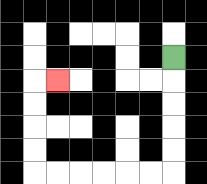{'start': '[7, 2]', 'end': '[2, 3]', 'path_directions': 'D,D,D,D,D,L,L,L,L,L,L,U,U,U,U,R', 'path_coordinates': '[[7, 2], [7, 3], [7, 4], [7, 5], [7, 6], [7, 7], [6, 7], [5, 7], [4, 7], [3, 7], [2, 7], [1, 7], [1, 6], [1, 5], [1, 4], [1, 3], [2, 3]]'}